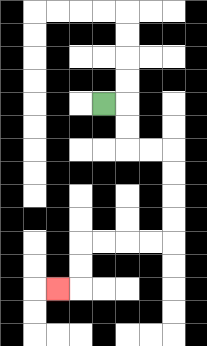{'start': '[4, 4]', 'end': '[2, 12]', 'path_directions': 'R,D,D,R,R,D,D,D,D,L,L,L,L,D,D,L', 'path_coordinates': '[[4, 4], [5, 4], [5, 5], [5, 6], [6, 6], [7, 6], [7, 7], [7, 8], [7, 9], [7, 10], [6, 10], [5, 10], [4, 10], [3, 10], [3, 11], [3, 12], [2, 12]]'}